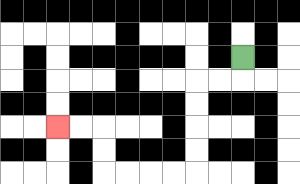{'start': '[10, 2]', 'end': '[2, 5]', 'path_directions': 'D,L,L,D,D,D,D,L,L,L,L,U,U,L,L', 'path_coordinates': '[[10, 2], [10, 3], [9, 3], [8, 3], [8, 4], [8, 5], [8, 6], [8, 7], [7, 7], [6, 7], [5, 7], [4, 7], [4, 6], [4, 5], [3, 5], [2, 5]]'}